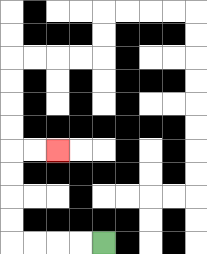{'start': '[4, 10]', 'end': '[2, 6]', 'path_directions': 'L,L,L,L,U,U,U,U,R,R', 'path_coordinates': '[[4, 10], [3, 10], [2, 10], [1, 10], [0, 10], [0, 9], [0, 8], [0, 7], [0, 6], [1, 6], [2, 6]]'}